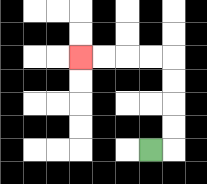{'start': '[6, 6]', 'end': '[3, 2]', 'path_directions': 'R,U,U,U,U,L,L,L,L', 'path_coordinates': '[[6, 6], [7, 6], [7, 5], [7, 4], [7, 3], [7, 2], [6, 2], [5, 2], [4, 2], [3, 2]]'}